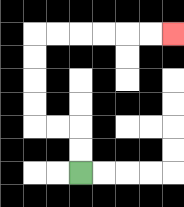{'start': '[3, 7]', 'end': '[7, 1]', 'path_directions': 'U,U,L,L,U,U,U,U,R,R,R,R,R,R', 'path_coordinates': '[[3, 7], [3, 6], [3, 5], [2, 5], [1, 5], [1, 4], [1, 3], [1, 2], [1, 1], [2, 1], [3, 1], [4, 1], [5, 1], [6, 1], [7, 1]]'}